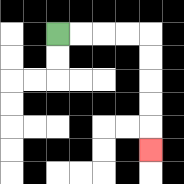{'start': '[2, 1]', 'end': '[6, 6]', 'path_directions': 'R,R,R,R,D,D,D,D,D', 'path_coordinates': '[[2, 1], [3, 1], [4, 1], [5, 1], [6, 1], [6, 2], [6, 3], [6, 4], [6, 5], [6, 6]]'}